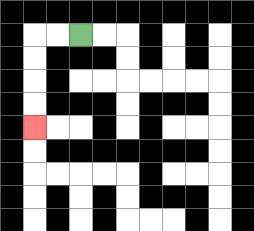{'start': '[3, 1]', 'end': '[1, 5]', 'path_directions': 'L,L,D,D,D,D', 'path_coordinates': '[[3, 1], [2, 1], [1, 1], [1, 2], [1, 3], [1, 4], [1, 5]]'}